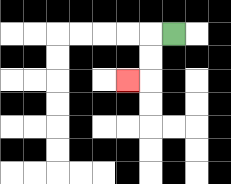{'start': '[7, 1]', 'end': '[5, 3]', 'path_directions': 'L,D,D,L', 'path_coordinates': '[[7, 1], [6, 1], [6, 2], [6, 3], [5, 3]]'}